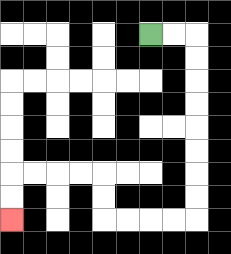{'start': '[6, 1]', 'end': '[0, 9]', 'path_directions': 'R,R,D,D,D,D,D,D,D,D,L,L,L,L,U,U,L,L,L,L,D,D', 'path_coordinates': '[[6, 1], [7, 1], [8, 1], [8, 2], [8, 3], [8, 4], [8, 5], [8, 6], [8, 7], [8, 8], [8, 9], [7, 9], [6, 9], [5, 9], [4, 9], [4, 8], [4, 7], [3, 7], [2, 7], [1, 7], [0, 7], [0, 8], [0, 9]]'}